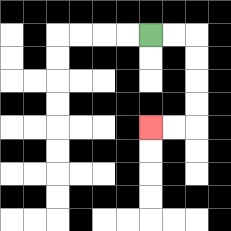{'start': '[6, 1]', 'end': '[6, 5]', 'path_directions': 'R,R,D,D,D,D,L,L', 'path_coordinates': '[[6, 1], [7, 1], [8, 1], [8, 2], [8, 3], [8, 4], [8, 5], [7, 5], [6, 5]]'}